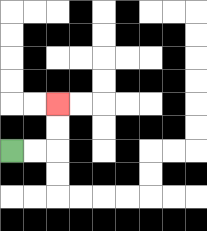{'start': '[0, 6]', 'end': '[2, 4]', 'path_directions': 'R,R,U,U', 'path_coordinates': '[[0, 6], [1, 6], [2, 6], [2, 5], [2, 4]]'}